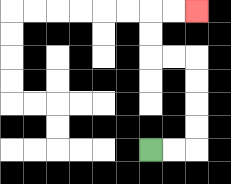{'start': '[6, 6]', 'end': '[8, 0]', 'path_directions': 'R,R,U,U,U,U,L,L,U,U,R,R', 'path_coordinates': '[[6, 6], [7, 6], [8, 6], [8, 5], [8, 4], [8, 3], [8, 2], [7, 2], [6, 2], [6, 1], [6, 0], [7, 0], [8, 0]]'}